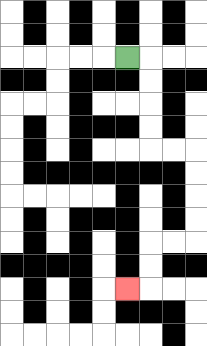{'start': '[5, 2]', 'end': '[5, 12]', 'path_directions': 'R,D,D,D,D,R,R,D,D,D,D,L,L,D,D,L', 'path_coordinates': '[[5, 2], [6, 2], [6, 3], [6, 4], [6, 5], [6, 6], [7, 6], [8, 6], [8, 7], [8, 8], [8, 9], [8, 10], [7, 10], [6, 10], [6, 11], [6, 12], [5, 12]]'}